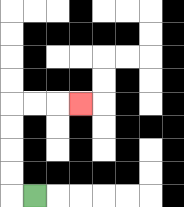{'start': '[1, 8]', 'end': '[3, 4]', 'path_directions': 'L,U,U,U,U,R,R,R', 'path_coordinates': '[[1, 8], [0, 8], [0, 7], [0, 6], [0, 5], [0, 4], [1, 4], [2, 4], [3, 4]]'}